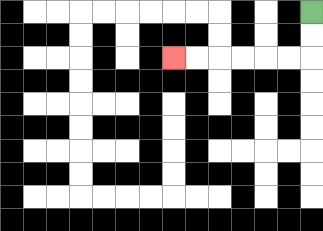{'start': '[13, 0]', 'end': '[7, 2]', 'path_directions': 'D,D,L,L,L,L,L,L', 'path_coordinates': '[[13, 0], [13, 1], [13, 2], [12, 2], [11, 2], [10, 2], [9, 2], [8, 2], [7, 2]]'}